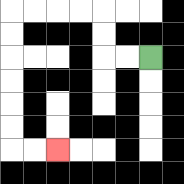{'start': '[6, 2]', 'end': '[2, 6]', 'path_directions': 'L,L,U,U,L,L,L,L,D,D,D,D,D,D,R,R', 'path_coordinates': '[[6, 2], [5, 2], [4, 2], [4, 1], [4, 0], [3, 0], [2, 0], [1, 0], [0, 0], [0, 1], [0, 2], [0, 3], [0, 4], [0, 5], [0, 6], [1, 6], [2, 6]]'}